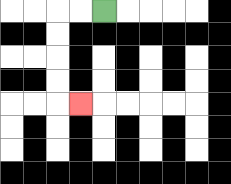{'start': '[4, 0]', 'end': '[3, 4]', 'path_directions': 'L,L,D,D,D,D,R', 'path_coordinates': '[[4, 0], [3, 0], [2, 0], [2, 1], [2, 2], [2, 3], [2, 4], [3, 4]]'}